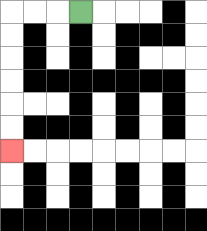{'start': '[3, 0]', 'end': '[0, 6]', 'path_directions': 'L,L,L,D,D,D,D,D,D', 'path_coordinates': '[[3, 0], [2, 0], [1, 0], [0, 0], [0, 1], [0, 2], [0, 3], [0, 4], [0, 5], [0, 6]]'}